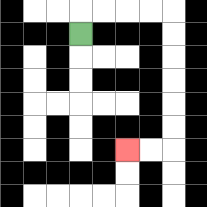{'start': '[3, 1]', 'end': '[5, 6]', 'path_directions': 'U,R,R,R,R,D,D,D,D,D,D,L,L', 'path_coordinates': '[[3, 1], [3, 0], [4, 0], [5, 0], [6, 0], [7, 0], [7, 1], [7, 2], [7, 3], [7, 4], [7, 5], [7, 6], [6, 6], [5, 6]]'}